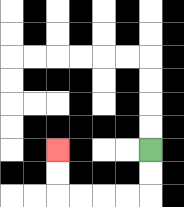{'start': '[6, 6]', 'end': '[2, 6]', 'path_directions': 'D,D,L,L,L,L,U,U', 'path_coordinates': '[[6, 6], [6, 7], [6, 8], [5, 8], [4, 8], [3, 8], [2, 8], [2, 7], [2, 6]]'}